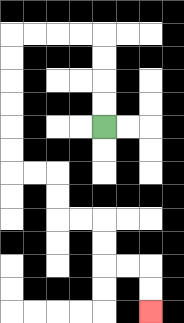{'start': '[4, 5]', 'end': '[6, 13]', 'path_directions': 'U,U,U,U,L,L,L,L,D,D,D,D,D,D,R,R,D,D,R,R,D,D,R,R,D,D', 'path_coordinates': '[[4, 5], [4, 4], [4, 3], [4, 2], [4, 1], [3, 1], [2, 1], [1, 1], [0, 1], [0, 2], [0, 3], [0, 4], [0, 5], [0, 6], [0, 7], [1, 7], [2, 7], [2, 8], [2, 9], [3, 9], [4, 9], [4, 10], [4, 11], [5, 11], [6, 11], [6, 12], [6, 13]]'}